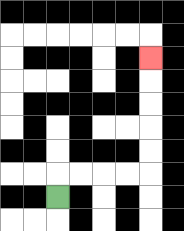{'start': '[2, 8]', 'end': '[6, 2]', 'path_directions': 'U,R,R,R,R,U,U,U,U,U', 'path_coordinates': '[[2, 8], [2, 7], [3, 7], [4, 7], [5, 7], [6, 7], [6, 6], [6, 5], [6, 4], [6, 3], [6, 2]]'}